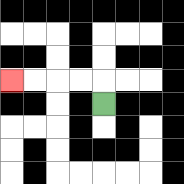{'start': '[4, 4]', 'end': '[0, 3]', 'path_directions': 'U,L,L,L,L', 'path_coordinates': '[[4, 4], [4, 3], [3, 3], [2, 3], [1, 3], [0, 3]]'}